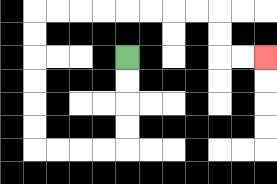{'start': '[5, 2]', 'end': '[11, 2]', 'path_directions': 'D,D,D,D,L,L,L,L,U,U,U,U,U,U,R,R,R,R,R,R,R,R,D,D,R,R', 'path_coordinates': '[[5, 2], [5, 3], [5, 4], [5, 5], [5, 6], [4, 6], [3, 6], [2, 6], [1, 6], [1, 5], [1, 4], [1, 3], [1, 2], [1, 1], [1, 0], [2, 0], [3, 0], [4, 0], [5, 0], [6, 0], [7, 0], [8, 0], [9, 0], [9, 1], [9, 2], [10, 2], [11, 2]]'}